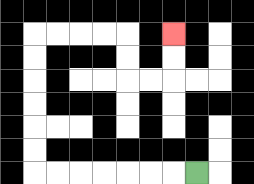{'start': '[8, 7]', 'end': '[7, 1]', 'path_directions': 'L,L,L,L,L,L,L,U,U,U,U,U,U,R,R,R,R,D,D,R,R,U,U', 'path_coordinates': '[[8, 7], [7, 7], [6, 7], [5, 7], [4, 7], [3, 7], [2, 7], [1, 7], [1, 6], [1, 5], [1, 4], [1, 3], [1, 2], [1, 1], [2, 1], [3, 1], [4, 1], [5, 1], [5, 2], [5, 3], [6, 3], [7, 3], [7, 2], [7, 1]]'}